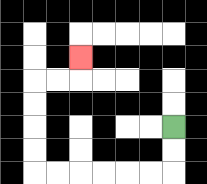{'start': '[7, 5]', 'end': '[3, 2]', 'path_directions': 'D,D,L,L,L,L,L,L,U,U,U,U,R,R,U', 'path_coordinates': '[[7, 5], [7, 6], [7, 7], [6, 7], [5, 7], [4, 7], [3, 7], [2, 7], [1, 7], [1, 6], [1, 5], [1, 4], [1, 3], [2, 3], [3, 3], [3, 2]]'}